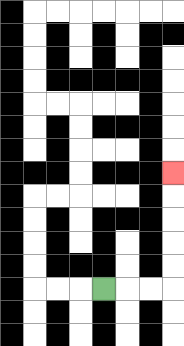{'start': '[4, 12]', 'end': '[7, 7]', 'path_directions': 'R,R,R,U,U,U,U,U', 'path_coordinates': '[[4, 12], [5, 12], [6, 12], [7, 12], [7, 11], [7, 10], [7, 9], [7, 8], [7, 7]]'}